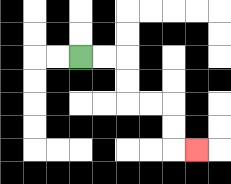{'start': '[3, 2]', 'end': '[8, 6]', 'path_directions': 'R,R,D,D,R,R,D,D,R', 'path_coordinates': '[[3, 2], [4, 2], [5, 2], [5, 3], [5, 4], [6, 4], [7, 4], [7, 5], [7, 6], [8, 6]]'}